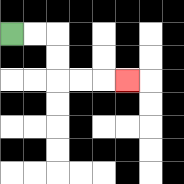{'start': '[0, 1]', 'end': '[5, 3]', 'path_directions': 'R,R,D,D,R,R,R', 'path_coordinates': '[[0, 1], [1, 1], [2, 1], [2, 2], [2, 3], [3, 3], [4, 3], [5, 3]]'}